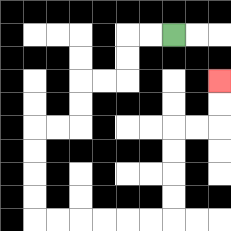{'start': '[7, 1]', 'end': '[9, 3]', 'path_directions': 'L,L,D,D,L,L,D,D,L,L,D,D,D,D,R,R,R,R,R,R,U,U,U,U,R,R,U,U', 'path_coordinates': '[[7, 1], [6, 1], [5, 1], [5, 2], [5, 3], [4, 3], [3, 3], [3, 4], [3, 5], [2, 5], [1, 5], [1, 6], [1, 7], [1, 8], [1, 9], [2, 9], [3, 9], [4, 9], [5, 9], [6, 9], [7, 9], [7, 8], [7, 7], [7, 6], [7, 5], [8, 5], [9, 5], [9, 4], [9, 3]]'}